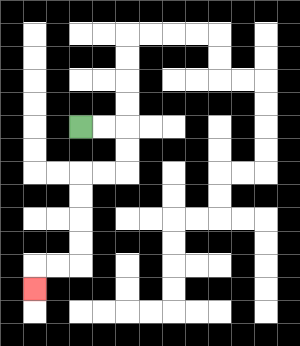{'start': '[3, 5]', 'end': '[1, 12]', 'path_directions': 'R,R,D,D,L,L,D,D,D,D,L,L,D', 'path_coordinates': '[[3, 5], [4, 5], [5, 5], [5, 6], [5, 7], [4, 7], [3, 7], [3, 8], [3, 9], [3, 10], [3, 11], [2, 11], [1, 11], [1, 12]]'}